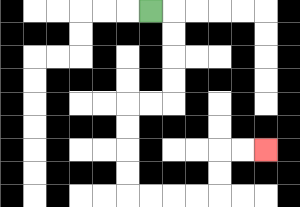{'start': '[6, 0]', 'end': '[11, 6]', 'path_directions': 'R,D,D,D,D,L,L,D,D,D,D,R,R,R,R,U,U,R,R', 'path_coordinates': '[[6, 0], [7, 0], [7, 1], [7, 2], [7, 3], [7, 4], [6, 4], [5, 4], [5, 5], [5, 6], [5, 7], [5, 8], [6, 8], [7, 8], [8, 8], [9, 8], [9, 7], [9, 6], [10, 6], [11, 6]]'}